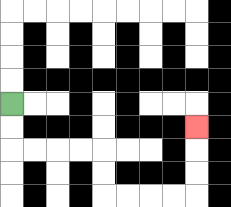{'start': '[0, 4]', 'end': '[8, 5]', 'path_directions': 'D,D,R,R,R,R,D,D,R,R,R,R,U,U,U', 'path_coordinates': '[[0, 4], [0, 5], [0, 6], [1, 6], [2, 6], [3, 6], [4, 6], [4, 7], [4, 8], [5, 8], [6, 8], [7, 8], [8, 8], [8, 7], [8, 6], [8, 5]]'}